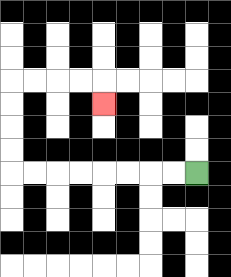{'start': '[8, 7]', 'end': '[4, 4]', 'path_directions': 'L,L,L,L,L,L,L,L,U,U,U,U,R,R,R,R,D', 'path_coordinates': '[[8, 7], [7, 7], [6, 7], [5, 7], [4, 7], [3, 7], [2, 7], [1, 7], [0, 7], [0, 6], [0, 5], [0, 4], [0, 3], [1, 3], [2, 3], [3, 3], [4, 3], [4, 4]]'}